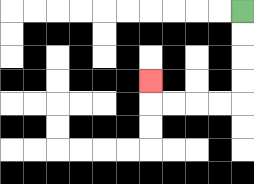{'start': '[10, 0]', 'end': '[6, 3]', 'path_directions': 'D,D,D,D,L,L,L,L,U', 'path_coordinates': '[[10, 0], [10, 1], [10, 2], [10, 3], [10, 4], [9, 4], [8, 4], [7, 4], [6, 4], [6, 3]]'}